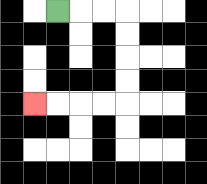{'start': '[2, 0]', 'end': '[1, 4]', 'path_directions': 'R,R,R,D,D,D,D,L,L,L,L', 'path_coordinates': '[[2, 0], [3, 0], [4, 0], [5, 0], [5, 1], [5, 2], [5, 3], [5, 4], [4, 4], [3, 4], [2, 4], [1, 4]]'}